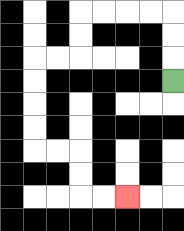{'start': '[7, 3]', 'end': '[5, 8]', 'path_directions': 'U,U,U,L,L,L,L,D,D,L,L,D,D,D,D,R,R,D,D,R,R', 'path_coordinates': '[[7, 3], [7, 2], [7, 1], [7, 0], [6, 0], [5, 0], [4, 0], [3, 0], [3, 1], [3, 2], [2, 2], [1, 2], [1, 3], [1, 4], [1, 5], [1, 6], [2, 6], [3, 6], [3, 7], [3, 8], [4, 8], [5, 8]]'}